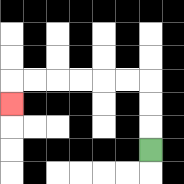{'start': '[6, 6]', 'end': '[0, 4]', 'path_directions': 'U,U,U,L,L,L,L,L,L,D', 'path_coordinates': '[[6, 6], [6, 5], [6, 4], [6, 3], [5, 3], [4, 3], [3, 3], [2, 3], [1, 3], [0, 3], [0, 4]]'}